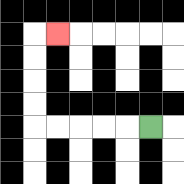{'start': '[6, 5]', 'end': '[2, 1]', 'path_directions': 'L,L,L,L,L,U,U,U,U,R', 'path_coordinates': '[[6, 5], [5, 5], [4, 5], [3, 5], [2, 5], [1, 5], [1, 4], [1, 3], [1, 2], [1, 1], [2, 1]]'}